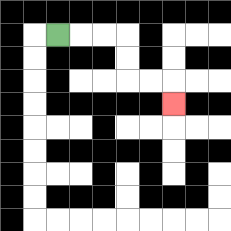{'start': '[2, 1]', 'end': '[7, 4]', 'path_directions': 'R,R,R,D,D,R,R,D', 'path_coordinates': '[[2, 1], [3, 1], [4, 1], [5, 1], [5, 2], [5, 3], [6, 3], [7, 3], [7, 4]]'}